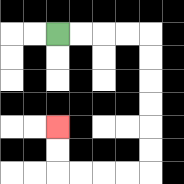{'start': '[2, 1]', 'end': '[2, 5]', 'path_directions': 'R,R,R,R,D,D,D,D,D,D,L,L,L,L,U,U', 'path_coordinates': '[[2, 1], [3, 1], [4, 1], [5, 1], [6, 1], [6, 2], [6, 3], [6, 4], [6, 5], [6, 6], [6, 7], [5, 7], [4, 7], [3, 7], [2, 7], [2, 6], [2, 5]]'}